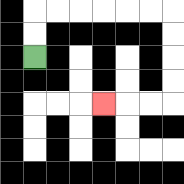{'start': '[1, 2]', 'end': '[4, 4]', 'path_directions': 'U,U,R,R,R,R,R,R,D,D,D,D,L,L,L', 'path_coordinates': '[[1, 2], [1, 1], [1, 0], [2, 0], [3, 0], [4, 0], [5, 0], [6, 0], [7, 0], [7, 1], [7, 2], [7, 3], [7, 4], [6, 4], [5, 4], [4, 4]]'}